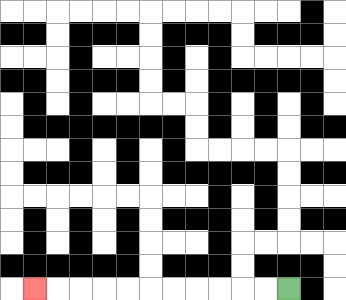{'start': '[12, 12]', 'end': '[1, 12]', 'path_directions': 'L,L,L,L,L,L,L,L,L,L,L', 'path_coordinates': '[[12, 12], [11, 12], [10, 12], [9, 12], [8, 12], [7, 12], [6, 12], [5, 12], [4, 12], [3, 12], [2, 12], [1, 12]]'}